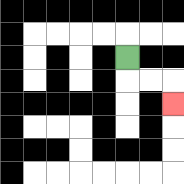{'start': '[5, 2]', 'end': '[7, 4]', 'path_directions': 'D,R,R,D', 'path_coordinates': '[[5, 2], [5, 3], [6, 3], [7, 3], [7, 4]]'}